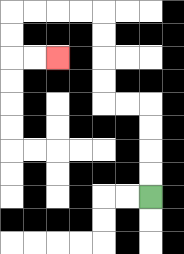{'start': '[6, 8]', 'end': '[2, 2]', 'path_directions': 'U,U,U,U,L,L,U,U,U,U,L,L,L,L,D,D,R,R', 'path_coordinates': '[[6, 8], [6, 7], [6, 6], [6, 5], [6, 4], [5, 4], [4, 4], [4, 3], [4, 2], [4, 1], [4, 0], [3, 0], [2, 0], [1, 0], [0, 0], [0, 1], [0, 2], [1, 2], [2, 2]]'}